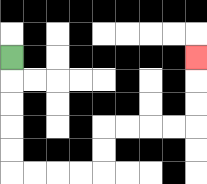{'start': '[0, 2]', 'end': '[8, 2]', 'path_directions': 'D,D,D,D,D,R,R,R,R,U,U,R,R,R,R,U,U,U', 'path_coordinates': '[[0, 2], [0, 3], [0, 4], [0, 5], [0, 6], [0, 7], [1, 7], [2, 7], [3, 7], [4, 7], [4, 6], [4, 5], [5, 5], [6, 5], [7, 5], [8, 5], [8, 4], [8, 3], [8, 2]]'}